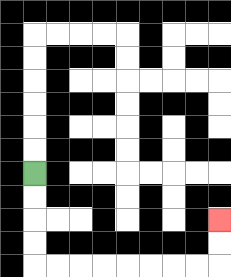{'start': '[1, 7]', 'end': '[9, 9]', 'path_directions': 'D,D,D,D,R,R,R,R,R,R,R,R,U,U', 'path_coordinates': '[[1, 7], [1, 8], [1, 9], [1, 10], [1, 11], [2, 11], [3, 11], [4, 11], [5, 11], [6, 11], [7, 11], [8, 11], [9, 11], [9, 10], [9, 9]]'}